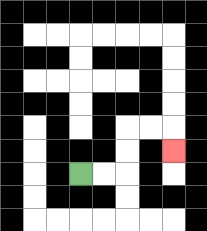{'start': '[3, 7]', 'end': '[7, 6]', 'path_directions': 'R,R,U,U,R,R,D', 'path_coordinates': '[[3, 7], [4, 7], [5, 7], [5, 6], [5, 5], [6, 5], [7, 5], [7, 6]]'}